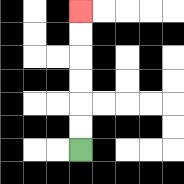{'start': '[3, 6]', 'end': '[3, 0]', 'path_directions': 'U,U,U,U,U,U', 'path_coordinates': '[[3, 6], [3, 5], [3, 4], [3, 3], [3, 2], [3, 1], [3, 0]]'}